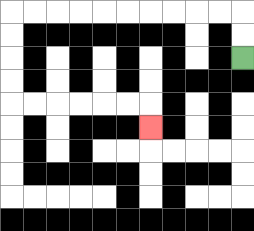{'start': '[10, 2]', 'end': '[6, 5]', 'path_directions': 'U,U,L,L,L,L,L,L,L,L,L,L,D,D,D,D,R,R,R,R,R,R,D', 'path_coordinates': '[[10, 2], [10, 1], [10, 0], [9, 0], [8, 0], [7, 0], [6, 0], [5, 0], [4, 0], [3, 0], [2, 0], [1, 0], [0, 0], [0, 1], [0, 2], [0, 3], [0, 4], [1, 4], [2, 4], [3, 4], [4, 4], [5, 4], [6, 4], [6, 5]]'}